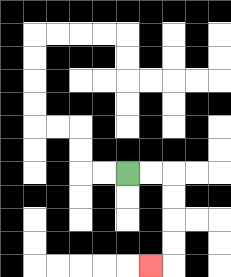{'start': '[5, 7]', 'end': '[6, 11]', 'path_directions': 'R,R,D,D,D,D,L', 'path_coordinates': '[[5, 7], [6, 7], [7, 7], [7, 8], [7, 9], [7, 10], [7, 11], [6, 11]]'}